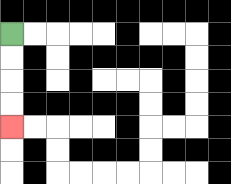{'start': '[0, 1]', 'end': '[0, 5]', 'path_directions': 'D,D,D,D', 'path_coordinates': '[[0, 1], [0, 2], [0, 3], [0, 4], [0, 5]]'}